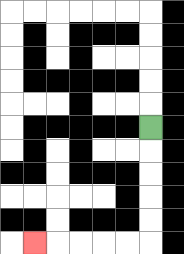{'start': '[6, 5]', 'end': '[1, 10]', 'path_directions': 'D,D,D,D,D,L,L,L,L,L', 'path_coordinates': '[[6, 5], [6, 6], [6, 7], [6, 8], [6, 9], [6, 10], [5, 10], [4, 10], [3, 10], [2, 10], [1, 10]]'}